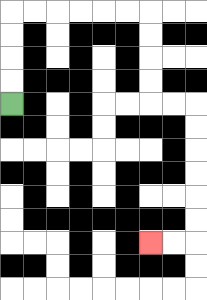{'start': '[0, 4]', 'end': '[6, 10]', 'path_directions': 'U,U,U,U,R,R,R,R,R,R,D,D,D,D,R,R,D,D,D,D,D,D,L,L', 'path_coordinates': '[[0, 4], [0, 3], [0, 2], [0, 1], [0, 0], [1, 0], [2, 0], [3, 0], [4, 0], [5, 0], [6, 0], [6, 1], [6, 2], [6, 3], [6, 4], [7, 4], [8, 4], [8, 5], [8, 6], [8, 7], [8, 8], [8, 9], [8, 10], [7, 10], [6, 10]]'}